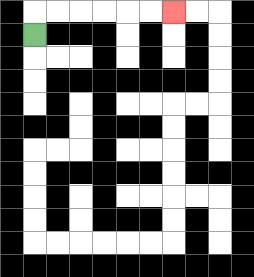{'start': '[1, 1]', 'end': '[7, 0]', 'path_directions': 'U,R,R,R,R,R,R', 'path_coordinates': '[[1, 1], [1, 0], [2, 0], [3, 0], [4, 0], [5, 0], [6, 0], [7, 0]]'}